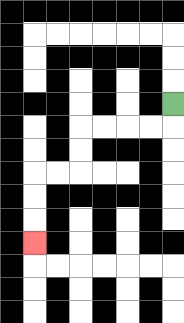{'start': '[7, 4]', 'end': '[1, 10]', 'path_directions': 'D,L,L,L,L,D,D,L,L,D,D,D', 'path_coordinates': '[[7, 4], [7, 5], [6, 5], [5, 5], [4, 5], [3, 5], [3, 6], [3, 7], [2, 7], [1, 7], [1, 8], [1, 9], [1, 10]]'}